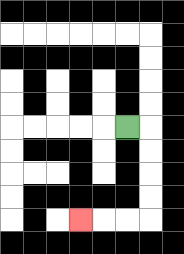{'start': '[5, 5]', 'end': '[3, 9]', 'path_directions': 'R,D,D,D,D,L,L,L', 'path_coordinates': '[[5, 5], [6, 5], [6, 6], [6, 7], [6, 8], [6, 9], [5, 9], [4, 9], [3, 9]]'}